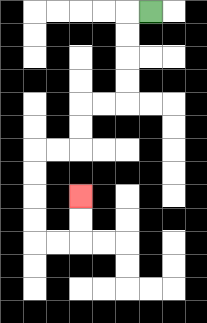{'start': '[6, 0]', 'end': '[3, 8]', 'path_directions': 'L,D,D,D,D,L,L,D,D,L,L,D,D,D,D,R,R,U,U', 'path_coordinates': '[[6, 0], [5, 0], [5, 1], [5, 2], [5, 3], [5, 4], [4, 4], [3, 4], [3, 5], [3, 6], [2, 6], [1, 6], [1, 7], [1, 8], [1, 9], [1, 10], [2, 10], [3, 10], [3, 9], [3, 8]]'}